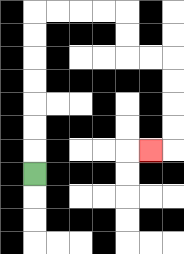{'start': '[1, 7]', 'end': '[6, 6]', 'path_directions': 'U,U,U,U,U,U,U,R,R,R,R,D,D,R,R,D,D,D,D,L', 'path_coordinates': '[[1, 7], [1, 6], [1, 5], [1, 4], [1, 3], [1, 2], [1, 1], [1, 0], [2, 0], [3, 0], [4, 0], [5, 0], [5, 1], [5, 2], [6, 2], [7, 2], [7, 3], [7, 4], [7, 5], [7, 6], [6, 6]]'}